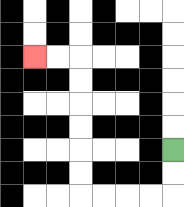{'start': '[7, 6]', 'end': '[1, 2]', 'path_directions': 'D,D,L,L,L,L,U,U,U,U,U,U,L,L', 'path_coordinates': '[[7, 6], [7, 7], [7, 8], [6, 8], [5, 8], [4, 8], [3, 8], [3, 7], [3, 6], [3, 5], [3, 4], [3, 3], [3, 2], [2, 2], [1, 2]]'}